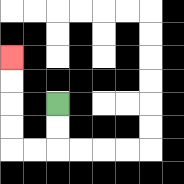{'start': '[2, 4]', 'end': '[0, 2]', 'path_directions': 'D,D,L,L,U,U,U,U', 'path_coordinates': '[[2, 4], [2, 5], [2, 6], [1, 6], [0, 6], [0, 5], [0, 4], [0, 3], [0, 2]]'}